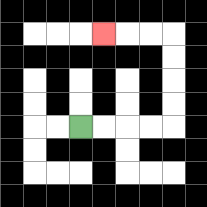{'start': '[3, 5]', 'end': '[4, 1]', 'path_directions': 'R,R,R,R,U,U,U,U,L,L,L', 'path_coordinates': '[[3, 5], [4, 5], [5, 5], [6, 5], [7, 5], [7, 4], [7, 3], [7, 2], [7, 1], [6, 1], [5, 1], [4, 1]]'}